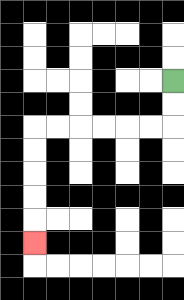{'start': '[7, 3]', 'end': '[1, 10]', 'path_directions': 'D,D,L,L,L,L,L,L,D,D,D,D,D', 'path_coordinates': '[[7, 3], [7, 4], [7, 5], [6, 5], [5, 5], [4, 5], [3, 5], [2, 5], [1, 5], [1, 6], [1, 7], [1, 8], [1, 9], [1, 10]]'}